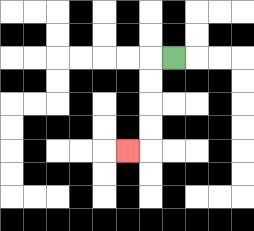{'start': '[7, 2]', 'end': '[5, 6]', 'path_directions': 'L,D,D,D,D,L', 'path_coordinates': '[[7, 2], [6, 2], [6, 3], [6, 4], [6, 5], [6, 6], [5, 6]]'}